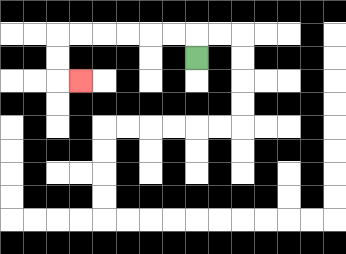{'start': '[8, 2]', 'end': '[3, 3]', 'path_directions': 'U,L,L,L,L,L,L,D,D,R', 'path_coordinates': '[[8, 2], [8, 1], [7, 1], [6, 1], [5, 1], [4, 1], [3, 1], [2, 1], [2, 2], [2, 3], [3, 3]]'}